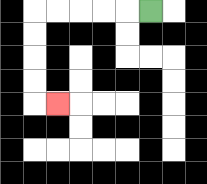{'start': '[6, 0]', 'end': '[2, 4]', 'path_directions': 'L,L,L,L,L,D,D,D,D,R', 'path_coordinates': '[[6, 0], [5, 0], [4, 0], [3, 0], [2, 0], [1, 0], [1, 1], [1, 2], [1, 3], [1, 4], [2, 4]]'}